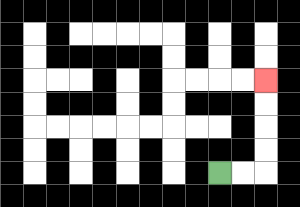{'start': '[9, 7]', 'end': '[11, 3]', 'path_directions': 'R,R,U,U,U,U', 'path_coordinates': '[[9, 7], [10, 7], [11, 7], [11, 6], [11, 5], [11, 4], [11, 3]]'}